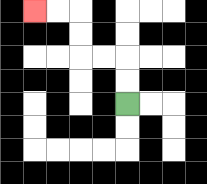{'start': '[5, 4]', 'end': '[1, 0]', 'path_directions': 'U,U,L,L,U,U,L,L', 'path_coordinates': '[[5, 4], [5, 3], [5, 2], [4, 2], [3, 2], [3, 1], [3, 0], [2, 0], [1, 0]]'}